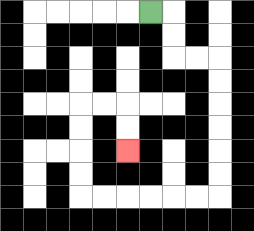{'start': '[6, 0]', 'end': '[5, 6]', 'path_directions': 'R,D,D,R,R,D,D,D,D,D,D,L,L,L,L,L,L,U,U,U,U,R,R,D,D', 'path_coordinates': '[[6, 0], [7, 0], [7, 1], [7, 2], [8, 2], [9, 2], [9, 3], [9, 4], [9, 5], [9, 6], [9, 7], [9, 8], [8, 8], [7, 8], [6, 8], [5, 8], [4, 8], [3, 8], [3, 7], [3, 6], [3, 5], [3, 4], [4, 4], [5, 4], [5, 5], [5, 6]]'}